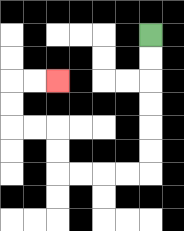{'start': '[6, 1]', 'end': '[2, 3]', 'path_directions': 'D,D,D,D,D,D,L,L,L,L,U,U,L,L,U,U,R,R', 'path_coordinates': '[[6, 1], [6, 2], [6, 3], [6, 4], [6, 5], [6, 6], [6, 7], [5, 7], [4, 7], [3, 7], [2, 7], [2, 6], [2, 5], [1, 5], [0, 5], [0, 4], [0, 3], [1, 3], [2, 3]]'}